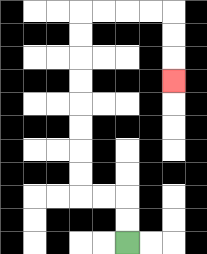{'start': '[5, 10]', 'end': '[7, 3]', 'path_directions': 'U,U,L,L,U,U,U,U,U,U,U,U,R,R,R,R,D,D,D', 'path_coordinates': '[[5, 10], [5, 9], [5, 8], [4, 8], [3, 8], [3, 7], [3, 6], [3, 5], [3, 4], [3, 3], [3, 2], [3, 1], [3, 0], [4, 0], [5, 0], [6, 0], [7, 0], [7, 1], [7, 2], [7, 3]]'}